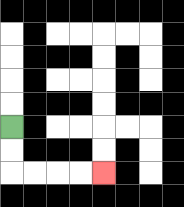{'start': '[0, 5]', 'end': '[4, 7]', 'path_directions': 'D,D,R,R,R,R', 'path_coordinates': '[[0, 5], [0, 6], [0, 7], [1, 7], [2, 7], [3, 7], [4, 7]]'}